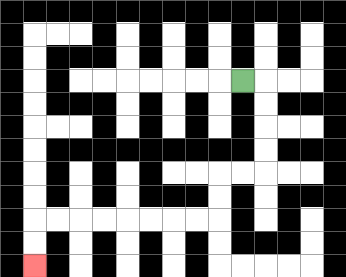{'start': '[10, 3]', 'end': '[1, 11]', 'path_directions': 'R,D,D,D,D,L,L,D,D,L,L,L,L,L,L,L,L,D,D', 'path_coordinates': '[[10, 3], [11, 3], [11, 4], [11, 5], [11, 6], [11, 7], [10, 7], [9, 7], [9, 8], [9, 9], [8, 9], [7, 9], [6, 9], [5, 9], [4, 9], [3, 9], [2, 9], [1, 9], [1, 10], [1, 11]]'}